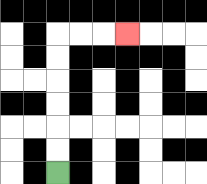{'start': '[2, 7]', 'end': '[5, 1]', 'path_directions': 'U,U,U,U,U,U,R,R,R', 'path_coordinates': '[[2, 7], [2, 6], [2, 5], [2, 4], [2, 3], [2, 2], [2, 1], [3, 1], [4, 1], [5, 1]]'}